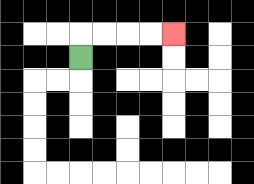{'start': '[3, 2]', 'end': '[7, 1]', 'path_directions': 'U,R,R,R,R', 'path_coordinates': '[[3, 2], [3, 1], [4, 1], [5, 1], [6, 1], [7, 1]]'}